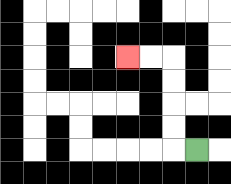{'start': '[8, 6]', 'end': '[5, 2]', 'path_directions': 'L,U,U,U,U,L,L', 'path_coordinates': '[[8, 6], [7, 6], [7, 5], [7, 4], [7, 3], [7, 2], [6, 2], [5, 2]]'}